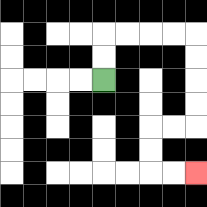{'start': '[4, 3]', 'end': '[8, 7]', 'path_directions': 'U,U,R,R,R,R,D,D,D,D,L,L,D,D,R,R', 'path_coordinates': '[[4, 3], [4, 2], [4, 1], [5, 1], [6, 1], [7, 1], [8, 1], [8, 2], [8, 3], [8, 4], [8, 5], [7, 5], [6, 5], [6, 6], [6, 7], [7, 7], [8, 7]]'}